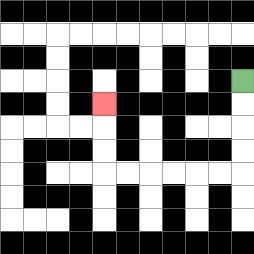{'start': '[10, 3]', 'end': '[4, 4]', 'path_directions': 'D,D,D,D,L,L,L,L,L,L,U,U,U', 'path_coordinates': '[[10, 3], [10, 4], [10, 5], [10, 6], [10, 7], [9, 7], [8, 7], [7, 7], [6, 7], [5, 7], [4, 7], [4, 6], [4, 5], [4, 4]]'}